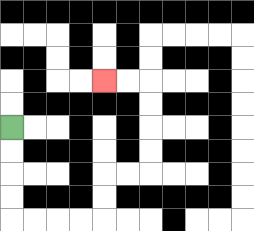{'start': '[0, 5]', 'end': '[4, 3]', 'path_directions': 'D,D,D,D,R,R,R,R,U,U,R,R,U,U,U,U,L,L', 'path_coordinates': '[[0, 5], [0, 6], [0, 7], [0, 8], [0, 9], [1, 9], [2, 9], [3, 9], [4, 9], [4, 8], [4, 7], [5, 7], [6, 7], [6, 6], [6, 5], [6, 4], [6, 3], [5, 3], [4, 3]]'}